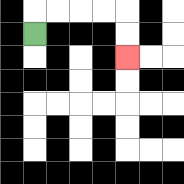{'start': '[1, 1]', 'end': '[5, 2]', 'path_directions': 'U,R,R,R,R,D,D', 'path_coordinates': '[[1, 1], [1, 0], [2, 0], [3, 0], [4, 0], [5, 0], [5, 1], [5, 2]]'}